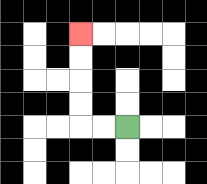{'start': '[5, 5]', 'end': '[3, 1]', 'path_directions': 'L,L,U,U,U,U', 'path_coordinates': '[[5, 5], [4, 5], [3, 5], [3, 4], [3, 3], [3, 2], [3, 1]]'}